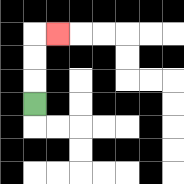{'start': '[1, 4]', 'end': '[2, 1]', 'path_directions': 'U,U,U,R', 'path_coordinates': '[[1, 4], [1, 3], [1, 2], [1, 1], [2, 1]]'}